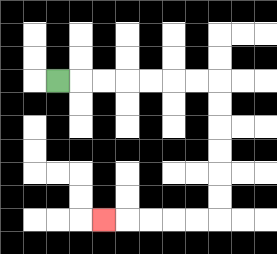{'start': '[2, 3]', 'end': '[4, 9]', 'path_directions': 'R,R,R,R,R,R,R,D,D,D,D,D,D,L,L,L,L,L', 'path_coordinates': '[[2, 3], [3, 3], [4, 3], [5, 3], [6, 3], [7, 3], [8, 3], [9, 3], [9, 4], [9, 5], [9, 6], [9, 7], [9, 8], [9, 9], [8, 9], [7, 9], [6, 9], [5, 9], [4, 9]]'}